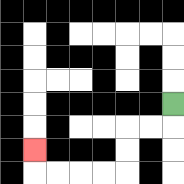{'start': '[7, 4]', 'end': '[1, 6]', 'path_directions': 'D,L,L,D,D,L,L,L,L,U', 'path_coordinates': '[[7, 4], [7, 5], [6, 5], [5, 5], [5, 6], [5, 7], [4, 7], [3, 7], [2, 7], [1, 7], [1, 6]]'}